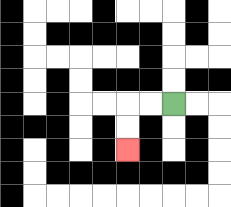{'start': '[7, 4]', 'end': '[5, 6]', 'path_directions': 'L,L,D,D', 'path_coordinates': '[[7, 4], [6, 4], [5, 4], [5, 5], [5, 6]]'}